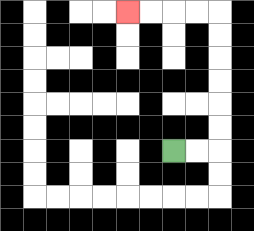{'start': '[7, 6]', 'end': '[5, 0]', 'path_directions': 'R,R,U,U,U,U,U,U,L,L,L,L', 'path_coordinates': '[[7, 6], [8, 6], [9, 6], [9, 5], [9, 4], [9, 3], [9, 2], [9, 1], [9, 0], [8, 0], [7, 0], [6, 0], [5, 0]]'}